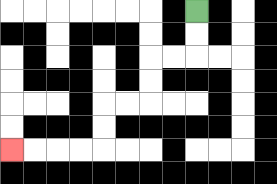{'start': '[8, 0]', 'end': '[0, 6]', 'path_directions': 'D,D,L,L,D,D,L,L,D,D,L,L,L,L', 'path_coordinates': '[[8, 0], [8, 1], [8, 2], [7, 2], [6, 2], [6, 3], [6, 4], [5, 4], [4, 4], [4, 5], [4, 6], [3, 6], [2, 6], [1, 6], [0, 6]]'}